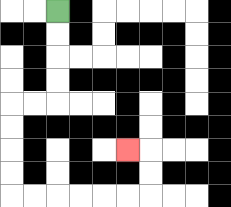{'start': '[2, 0]', 'end': '[5, 6]', 'path_directions': 'D,D,D,D,L,L,D,D,D,D,R,R,R,R,R,R,U,U,L', 'path_coordinates': '[[2, 0], [2, 1], [2, 2], [2, 3], [2, 4], [1, 4], [0, 4], [0, 5], [0, 6], [0, 7], [0, 8], [1, 8], [2, 8], [3, 8], [4, 8], [5, 8], [6, 8], [6, 7], [6, 6], [5, 6]]'}